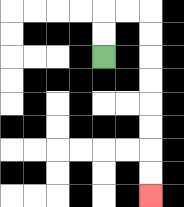{'start': '[4, 2]', 'end': '[6, 8]', 'path_directions': 'U,U,R,R,D,D,D,D,D,D,D,D', 'path_coordinates': '[[4, 2], [4, 1], [4, 0], [5, 0], [6, 0], [6, 1], [6, 2], [6, 3], [6, 4], [6, 5], [6, 6], [6, 7], [6, 8]]'}